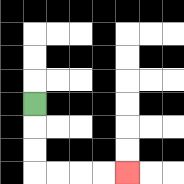{'start': '[1, 4]', 'end': '[5, 7]', 'path_directions': 'D,D,D,R,R,R,R', 'path_coordinates': '[[1, 4], [1, 5], [1, 6], [1, 7], [2, 7], [3, 7], [4, 7], [5, 7]]'}